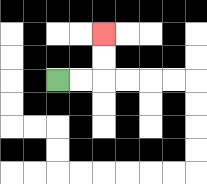{'start': '[2, 3]', 'end': '[4, 1]', 'path_directions': 'R,R,U,U', 'path_coordinates': '[[2, 3], [3, 3], [4, 3], [4, 2], [4, 1]]'}